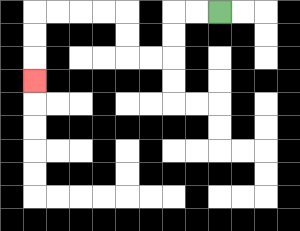{'start': '[9, 0]', 'end': '[1, 3]', 'path_directions': 'L,L,D,D,L,L,U,U,L,L,L,L,D,D,D', 'path_coordinates': '[[9, 0], [8, 0], [7, 0], [7, 1], [7, 2], [6, 2], [5, 2], [5, 1], [5, 0], [4, 0], [3, 0], [2, 0], [1, 0], [1, 1], [1, 2], [1, 3]]'}